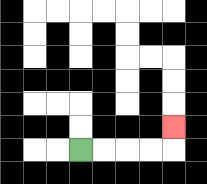{'start': '[3, 6]', 'end': '[7, 5]', 'path_directions': 'R,R,R,R,U', 'path_coordinates': '[[3, 6], [4, 6], [5, 6], [6, 6], [7, 6], [7, 5]]'}